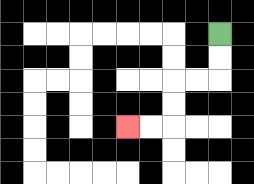{'start': '[9, 1]', 'end': '[5, 5]', 'path_directions': 'D,D,L,L,D,D,L,L', 'path_coordinates': '[[9, 1], [9, 2], [9, 3], [8, 3], [7, 3], [7, 4], [7, 5], [6, 5], [5, 5]]'}